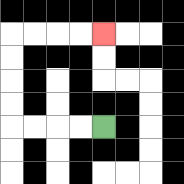{'start': '[4, 5]', 'end': '[4, 1]', 'path_directions': 'L,L,L,L,U,U,U,U,R,R,R,R', 'path_coordinates': '[[4, 5], [3, 5], [2, 5], [1, 5], [0, 5], [0, 4], [0, 3], [0, 2], [0, 1], [1, 1], [2, 1], [3, 1], [4, 1]]'}